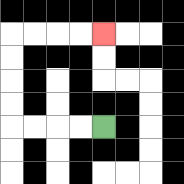{'start': '[4, 5]', 'end': '[4, 1]', 'path_directions': 'L,L,L,L,U,U,U,U,R,R,R,R', 'path_coordinates': '[[4, 5], [3, 5], [2, 5], [1, 5], [0, 5], [0, 4], [0, 3], [0, 2], [0, 1], [1, 1], [2, 1], [3, 1], [4, 1]]'}